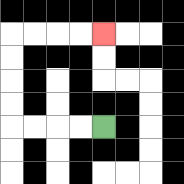{'start': '[4, 5]', 'end': '[4, 1]', 'path_directions': 'L,L,L,L,U,U,U,U,R,R,R,R', 'path_coordinates': '[[4, 5], [3, 5], [2, 5], [1, 5], [0, 5], [0, 4], [0, 3], [0, 2], [0, 1], [1, 1], [2, 1], [3, 1], [4, 1]]'}